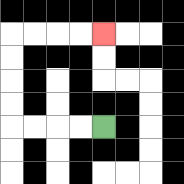{'start': '[4, 5]', 'end': '[4, 1]', 'path_directions': 'L,L,L,L,U,U,U,U,R,R,R,R', 'path_coordinates': '[[4, 5], [3, 5], [2, 5], [1, 5], [0, 5], [0, 4], [0, 3], [0, 2], [0, 1], [1, 1], [2, 1], [3, 1], [4, 1]]'}